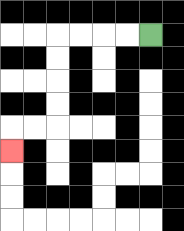{'start': '[6, 1]', 'end': '[0, 6]', 'path_directions': 'L,L,L,L,D,D,D,D,L,L,D', 'path_coordinates': '[[6, 1], [5, 1], [4, 1], [3, 1], [2, 1], [2, 2], [2, 3], [2, 4], [2, 5], [1, 5], [0, 5], [0, 6]]'}